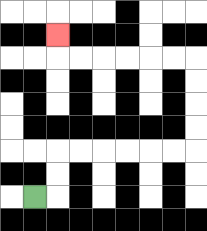{'start': '[1, 8]', 'end': '[2, 1]', 'path_directions': 'R,U,U,R,R,R,R,R,R,U,U,U,U,L,L,L,L,L,L,U', 'path_coordinates': '[[1, 8], [2, 8], [2, 7], [2, 6], [3, 6], [4, 6], [5, 6], [6, 6], [7, 6], [8, 6], [8, 5], [8, 4], [8, 3], [8, 2], [7, 2], [6, 2], [5, 2], [4, 2], [3, 2], [2, 2], [2, 1]]'}